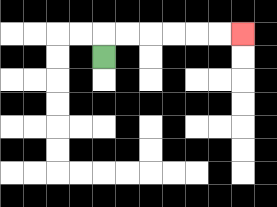{'start': '[4, 2]', 'end': '[10, 1]', 'path_directions': 'U,R,R,R,R,R,R', 'path_coordinates': '[[4, 2], [4, 1], [5, 1], [6, 1], [7, 1], [8, 1], [9, 1], [10, 1]]'}